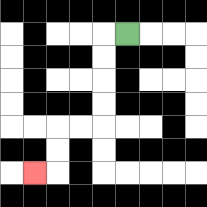{'start': '[5, 1]', 'end': '[1, 7]', 'path_directions': 'L,D,D,D,D,L,L,D,D,L', 'path_coordinates': '[[5, 1], [4, 1], [4, 2], [4, 3], [4, 4], [4, 5], [3, 5], [2, 5], [2, 6], [2, 7], [1, 7]]'}